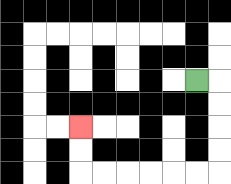{'start': '[8, 3]', 'end': '[3, 5]', 'path_directions': 'R,D,D,D,D,L,L,L,L,L,L,U,U', 'path_coordinates': '[[8, 3], [9, 3], [9, 4], [9, 5], [9, 6], [9, 7], [8, 7], [7, 7], [6, 7], [5, 7], [4, 7], [3, 7], [3, 6], [3, 5]]'}